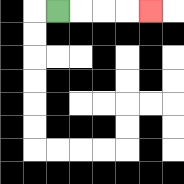{'start': '[2, 0]', 'end': '[6, 0]', 'path_directions': 'R,R,R,R', 'path_coordinates': '[[2, 0], [3, 0], [4, 0], [5, 0], [6, 0]]'}